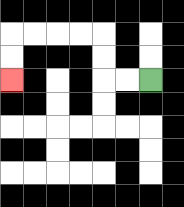{'start': '[6, 3]', 'end': '[0, 3]', 'path_directions': 'L,L,U,U,L,L,L,L,D,D', 'path_coordinates': '[[6, 3], [5, 3], [4, 3], [4, 2], [4, 1], [3, 1], [2, 1], [1, 1], [0, 1], [0, 2], [0, 3]]'}